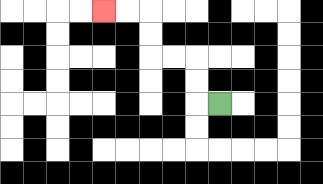{'start': '[9, 4]', 'end': '[4, 0]', 'path_directions': 'L,U,U,L,L,U,U,L,L', 'path_coordinates': '[[9, 4], [8, 4], [8, 3], [8, 2], [7, 2], [6, 2], [6, 1], [6, 0], [5, 0], [4, 0]]'}